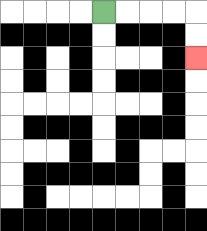{'start': '[4, 0]', 'end': '[8, 2]', 'path_directions': 'R,R,R,R,D,D', 'path_coordinates': '[[4, 0], [5, 0], [6, 0], [7, 0], [8, 0], [8, 1], [8, 2]]'}